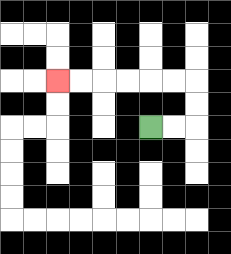{'start': '[6, 5]', 'end': '[2, 3]', 'path_directions': 'R,R,U,U,L,L,L,L,L,L', 'path_coordinates': '[[6, 5], [7, 5], [8, 5], [8, 4], [8, 3], [7, 3], [6, 3], [5, 3], [4, 3], [3, 3], [2, 3]]'}